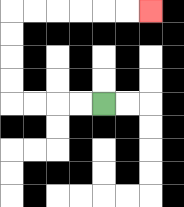{'start': '[4, 4]', 'end': '[6, 0]', 'path_directions': 'L,L,L,L,U,U,U,U,R,R,R,R,R,R', 'path_coordinates': '[[4, 4], [3, 4], [2, 4], [1, 4], [0, 4], [0, 3], [0, 2], [0, 1], [0, 0], [1, 0], [2, 0], [3, 0], [4, 0], [5, 0], [6, 0]]'}